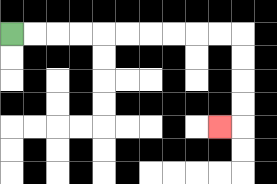{'start': '[0, 1]', 'end': '[9, 5]', 'path_directions': 'R,R,R,R,R,R,R,R,R,R,D,D,D,D,L', 'path_coordinates': '[[0, 1], [1, 1], [2, 1], [3, 1], [4, 1], [5, 1], [6, 1], [7, 1], [8, 1], [9, 1], [10, 1], [10, 2], [10, 3], [10, 4], [10, 5], [9, 5]]'}